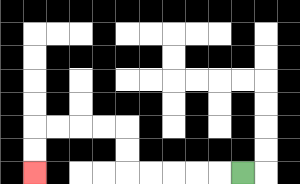{'start': '[10, 7]', 'end': '[1, 7]', 'path_directions': 'L,L,L,L,L,U,U,L,L,L,L,D,D', 'path_coordinates': '[[10, 7], [9, 7], [8, 7], [7, 7], [6, 7], [5, 7], [5, 6], [5, 5], [4, 5], [3, 5], [2, 5], [1, 5], [1, 6], [1, 7]]'}